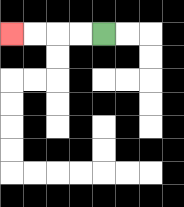{'start': '[4, 1]', 'end': '[0, 1]', 'path_directions': 'L,L,L,L', 'path_coordinates': '[[4, 1], [3, 1], [2, 1], [1, 1], [0, 1]]'}